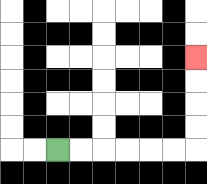{'start': '[2, 6]', 'end': '[8, 2]', 'path_directions': 'R,R,R,R,R,R,U,U,U,U', 'path_coordinates': '[[2, 6], [3, 6], [4, 6], [5, 6], [6, 6], [7, 6], [8, 6], [8, 5], [8, 4], [8, 3], [8, 2]]'}